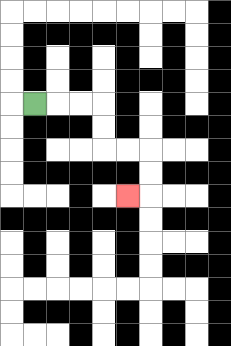{'start': '[1, 4]', 'end': '[5, 8]', 'path_directions': 'R,R,R,D,D,R,R,D,D,L', 'path_coordinates': '[[1, 4], [2, 4], [3, 4], [4, 4], [4, 5], [4, 6], [5, 6], [6, 6], [6, 7], [6, 8], [5, 8]]'}